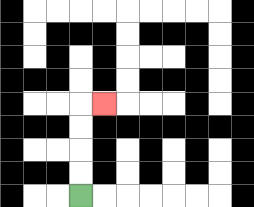{'start': '[3, 8]', 'end': '[4, 4]', 'path_directions': 'U,U,U,U,R', 'path_coordinates': '[[3, 8], [3, 7], [3, 6], [3, 5], [3, 4], [4, 4]]'}